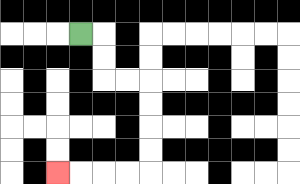{'start': '[3, 1]', 'end': '[2, 7]', 'path_directions': 'R,D,D,R,R,D,D,D,D,L,L,L,L', 'path_coordinates': '[[3, 1], [4, 1], [4, 2], [4, 3], [5, 3], [6, 3], [6, 4], [6, 5], [6, 6], [6, 7], [5, 7], [4, 7], [3, 7], [2, 7]]'}